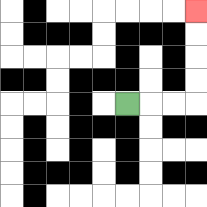{'start': '[5, 4]', 'end': '[8, 0]', 'path_directions': 'R,R,R,U,U,U,U', 'path_coordinates': '[[5, 4], [6, 4], [7, 4], [8, 4], [8, 3], [8, 2], [8, 1], [8, 0]]'}